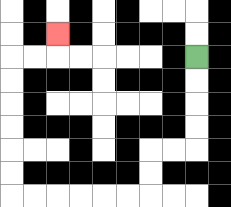{'start': '[8, 2]', 'end': '[2, 1]', 'path_directions': 'D,D,D,D,L,L,D,D,L,L,L,L,L,L,U,U,U,U,U,U,R,R,U', 'path_coordinates': '[[8, 2], [8, 3], [8, 4], [8, 5], [8, 6], [7, 6], [6, 6], [6, 7], [6, 8], [5, 8], [4, 8], [3, 8], [2, 8], [1, 8], [0, 8], [0, 7], [0, 6], [0, 5], [0, 4], [0, 3], [0, 2], [1, 2], [2, 2], [2, 1]]'}